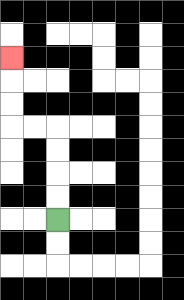{'start': '[2, 9]', 'end': '[0, 2]', 'path_directions': 'U,U,U,U,L,L,U,U,U', 'path_coordinates': '[[2, 9], [2, 8], [2, 7], [2, 6], [2, 5], [1, 5], [0, 5], [0, 4], [0, 3], [0, 2]]'}